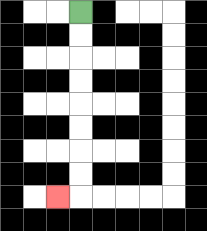{'start': '[3, 0]', 'end': '[2, 8]', 'path_directions': 'D,D,D,D,D,D,D,D,L', 'path_coordinates': '[[3, 0], [3, 1], [3, 2], [3, 3], [3, 4], [3, 5], [3, 6], [3, 7], [3, 8], [2, 8]]'}